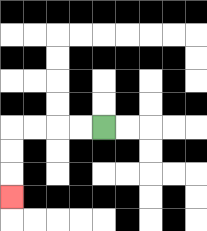{'start': '[4, 5]', 'end': '[0, 8]', 'path_directions': 'L,L,L,L,D,D,D', 'path_coordinates': '[[4, 5], [3, 5], [2, 5], [1, 5], [0, 5], [0, 6], [0, 7], [0, 8]]'}